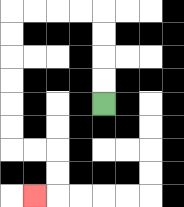{'start': '[4, 4]', 'end': '[1, 8]', 'path_directions': 'U,U,U,U,L,L,L,L,D,D,D,D,D,D,R,R,D,D,L', 'path_coordinates': '[[4, 4], [4, 3], [4, 2], [4, 1], [4, 0], [3, 0], [2, 0], [1, 0], [0, 0], [0, 1], [0, 2], [0, 3], [0, 4], [0, 5], [0, 6], [1, 6], [2, 6], [2, 7], [2, 8], [1, 8]]'}